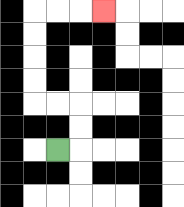{'start': '[2, 6]', 'end': '[4, 0]', 'path_directions': 'R,U,U,L,L,U,U,U,U,R,R,R', 'path_coordinates': '[[2, 6], [3, 6], [3, 5], [3, 4], [2, 4], [1, 4], [1, 3], [1, 2], [1, 1], [1, 0], [2, 0], [3, 0], [4, 0]]'}